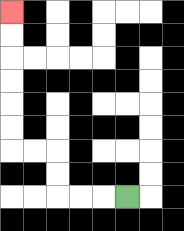{'start': '[5, 8]', 'end': '[0, 0]', 'path_directions': 'L,L,L,U,U,L,L,U,U,U,U,U,U', 'path_coordinates': '[[5, 8], [4, 8], [3, 8], [2, 8], [2, 7], [2, 6], [1, 6], [0, 6], [0, 5], [0, 4], [0, 3], [0, 2], [0, 1], [0, 0]]'}